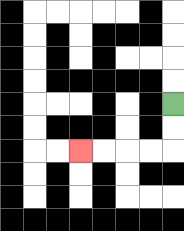{'start': '[7, 4]', 'end': '[3, 6]', 'path_directions': 'D,D,L,L,L,L', 'path_coordinates': '[[7, 4], [7, 5], [7, 6], [6, 6], [5, 6], [4, 6], [3, 6]]'}